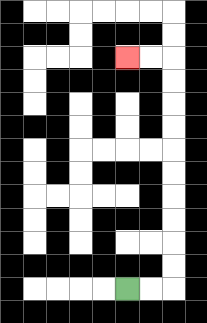{'start': '[5, 12]', 'end': '[5, 2]', 'path_directions': 'R,R,U,U,U,U,U,U,U,U,U,U,L,L', 'path_coordinates': '[[5, 12], [6, 12], [7, 12], [7, 11], [7, 10], [7, 9], [7, 8], [7, 7], [7, 6], [7, 5], [7, 4], [7, 3], [7, 2], [6, 2], [5, 2]]'}